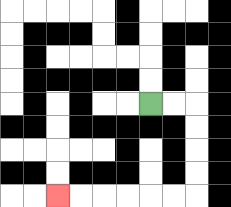{'start': '[6, 4]', 'end': '[2, 8]', 'path_directions': 'R,R,D,D,D,D,L,L,L,L,L,L', 'path_coordinates': '[[6, 4], [7, 4], [8, 4], [8, 5], [8, 6], [8, 7], [8, 8], [7, 8], [6, 8], [5, 8], [4, 8], [3, 8], [2, 8]]'}